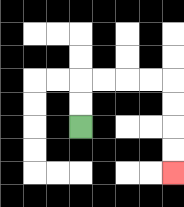{'start': '[3, 5]', 'end': '[7, 7]', 'path_directions': 'U,U,R,R,R,R,D,D,D,D', 'path_coordinates': '[[3, 5], [3, 4], [3, 3], [4, 3], [5, 3], [6, 3], [7, 3], [7, 4], [7, 5], [7, 6], [7, 7]]'}